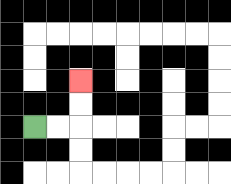{'start': '[1, 5]', 'end': '[3, 3]', 'path_directions': 'R,R,U,U', 'path_coordinates': '[[1, 5], [2, 5], [3, 5], [3, 4], [3, 3]]'}